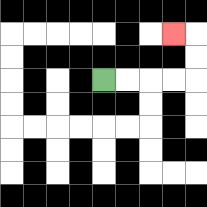{'start': '[4, 3]', 'end': '[7, 1]', 'path_directions': 'R,R,R,R,U,U,L', 'path_coordinates': '[[4, 3], [5, 3], [6, 3], [7, 3], [8, 3], [8, 2], [8, 1], [7, 1]]'}